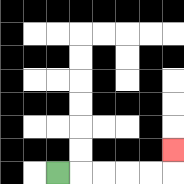{'start': '[2, 7]', 'end': '[7, 6]', 'path_directions': 'R,R,R,R,R,U', 'path_coordinates': '[[2, 7], [3, 7], [4, 7], [5, 7], [6, 7], [7, 7], [7, 6]]'}